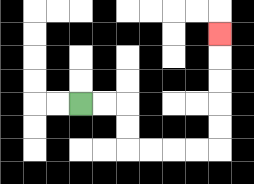{'start': '[3, 4]', 'end': '[9, 1]', 'path_directions': 'R,R,D,D,R,R,R,R,U,U,U,U,U', 'path_coordinates': '[[3, 4], [4, 4], [5, 4], [5, 5], [5, 6], [6, 6], [7, 6], [8, 6], [9, 6], [9, 5], [9, 4], [9, 3], [9, 2], [9, 1]]'}